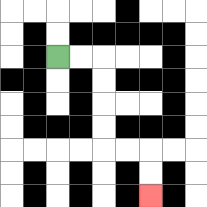{'start': '[2, 2]', 'end': '[6, 8]', 'path_directions': 'R,R,D,D,D,D,R,R,D,D', 'path_coordinates': '[[2, 2], [3, 2], [4, 2], [4, 3], [4, 4], [4, 5], [4, 6], [5, 6], [6, 6], [6, 7], [6, 8]]'}